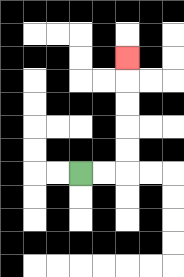{'start': '[3, 7]', 'end': '[5, 2]', 'path_directions': 'R,R,U,U,U,U,U', 'path_coordinates': '[[3, 7], [4, 7], [5, 7], [5, 6], [5, 5], [5, 4], [5, 3], [5, 2]]'}